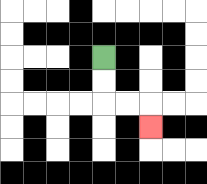{'start': '[4, 2]', 'end': '[6, 5]', 'path_directions': 'D,D,R,R,D', 'path_coordinates': '[[4, 2], [4, 3], [4, 4], [5, 4], [6, 4], [6, 5]]'}